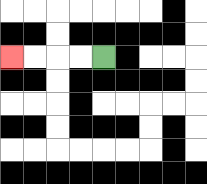{'start': '[4, 2]', 'end': '[0, 2]', 'path_directions': 'L,L,L,L', 'path_coordinates': '[[4, 2], [3, 2], [2, 2], [1, 2], [0, 2]]'}